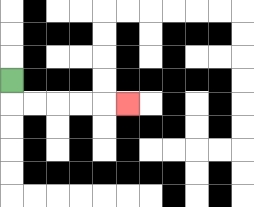{'start': '[0, 3]', 'end': '[5, 4]', 'path_directions': 'D,R,R,R,R,R', 'path_coordinates': '[[0, 3], [0, 4], [1, 4], [2, 4], [3, 4], [4, 4], [5, 4]]'}